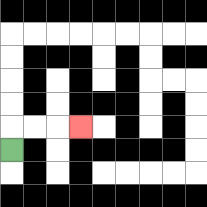{'start': '[0, 6]', 'end': '[3, 5]', 'path_directions': 'U,R,R,R', 'path_coordinates': '[[0, 6], [0, 5], [1, 5], [2, 5], [3, 5]]'}